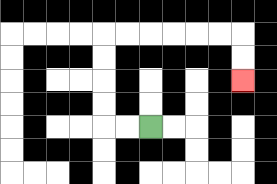{'start': '[6, 5]', 'end': '[10, 3]', 'path_directions': 'L,L,U,U,U,U,R,R,R,R,R,R,D,D', 'path_coordinates': '[[6, 5], [5, 5], [4, 5], [4, 4], [4, 3], [4, 2], [4, 1], [5, 1], [6, 1], [7, 1], [8, 1], [9, 1], [10, 1], [10, 2], [10, 3]]'}